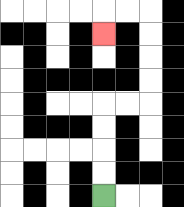{'start': '[4, 8]', 'end': '[4, 1]', 'path_directions': 'U,U,U,U,R,R,U,U,U,U,L,L,D', 'path_coordinates': '[[4, 8], [4, 7], [4, 6], [4, 5], [4, 4], [5, 4], [6, 4], [6, 3], [6, 2], [6, 1], [6, 0], [5, 0], [4, 0], [4, 1]]'}